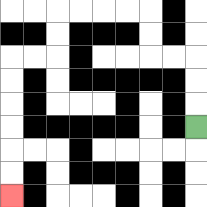{'start': '[8, 5]', 'end': '[0, 8]', 'path_directions': 'U,U,U,L,L,U,U,L,L,L,L,D,D,L,L,D,D,D,D,D,D', 'path_coordinates': '[[8, 5], [8, 4], [8, 3], [8, 2], [7, 2], [6, 2], [6, 1], [6, 0], [5, 0], [4, 0], [3, 0], [2, 0], [2, 1], [2, 2], [1, 2], [0, 2], [0, 3], [0, 4], [0, 5], [0, 6], [0, 7], [0, 8]]'}